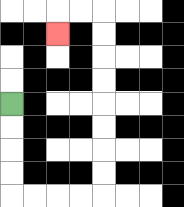{'start': '[0, 4]', 'end': '[2, 1]', 'path_directions': 'D,D,D,D,R,R,R,R,U,U,U,U,U,U,U,U,L,L,D', 'path_coordinates': '[[0, 4], [0, 5], [0, 6], [0, 7], [0, 8], [1, 8], [2, 8], [3, 8], [4, 8], [4, 7], [4, 6], [4, 5], [4, 4], [4, 3], [4, 2], [4, 1], [4, 0], [3, 0], [2, 0], [2, 1]]'}